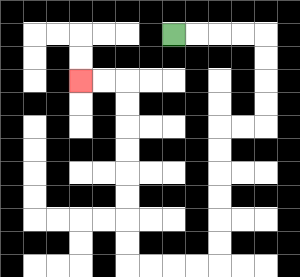{'start': '[7, 1]', 'end': '[3, 3]', 'path_directions': 'R,R,R,R,D,D,D,D,L,L,D,D,D,D,D,D,L,L,L,L,U,U,U,U,U,U,U,U,L,L', 'path_coordinates': '[[7, 1], [8, 1], [9, 1], [10, 1], [11, 1], [11, 2], [11, 3], [11, 4], [11, 5], [10, 5], [9, 5], [9, 6], [9, 7], [9, 8], [9, 9], [9, 10], [9, 11], [8, 11], [7, 11], [6, 11], [5, 11], [5, 10], [5, 9], [5, 8], [5, 7], [5, 6], [5, 5], [5, 4], [5, 3], [4, 3], [3, 3]]'}